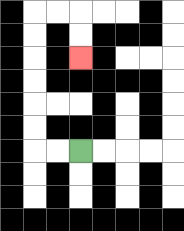{'start': '[3, 6]', 'end': '[3, 2]', 'path_directions': 'L,L,U,U,U,U,U,U,R,R,D,D', 'path_coordinates': '[[3, 6], [2, 6], [1, 6], [1, 5], [1, 4], [1, 3], [1, 2], [1, 1], [1, 0], [2, 0], [3, 0], [3, 1], [3, 2]]'}